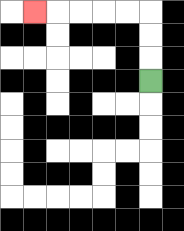{'start': '[6, 3]', 'end': '[1, 0]', 'path_directions': 'U,U,U,L,L,L,L,L', 'path_coordinates': '[[6, 3], [6, 2], [6, 1], [6, 0], [5, 0], [4, 0], [3, 0], [2, 0], [1, 0]]'}